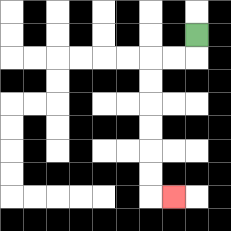{'start': '[8, 1]', 'end': '[7, 8]', 'path_directions': 'D,L,L,D,D,D,D,D,D,R', 'path_coordinates': '[[8, 1], [8, 2], [7, 2], [6, 2], [6, 3], [6, 4], [6, 5], [6, 6], [6, 7], [6, 8], [7, 8]]'}